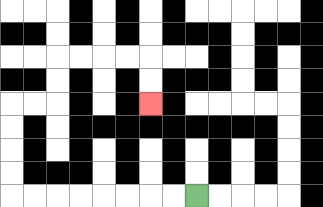{'start': '[8, 8]', 'end': '[6, 4]', 'path_directions': 'L,L,L,L,L,L,L,L,U,U,U,U,R,R,U,U,R,R,R,R,D,D', 'path_coordinates': '[[8, 8], [7, 8], [6, 8], [5, 8], [4, 8], [3, 8], [2, 8], [1, 8], [0, 8], [0, 7], [0, 6], [0, 5], [0, 4], [1, 4], [2, 4], [2, 3], [2, 2], [3, 2], [4, 2], [5, 2], [6, 2], [6, 3], [6, 4]]'}